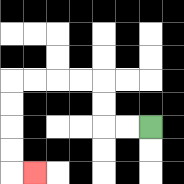{'start': '[6, 5]', 'end': '[1, 7]', 'path_directions': 'L,L,U,U,L,L,L,L,D,D,D,D,R', 'path_coordinates': '[[6, 5], [5, 5], [4, 5], [4, 4], [4, 3], [3, 3], [2, 3], [1, 3], [0, 3], [0, 4], [0, 5], [0, 6], [0, 7], [1, 7]]'}